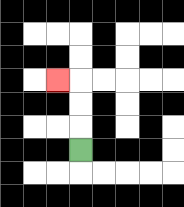{'start': '[3, 6]', 'end': '[2, 3]', 'path_directions': 'U,U,U,L', 'path_coordinates': '[[3, 6], [3, 5], [3, 4], [3, 3], [2, 3]]'}